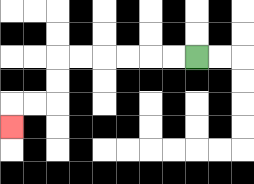{'start': '[8, 2]', 'end': '[0, 5]', 'path_directions': 'L,L,L,L,L,L,D,D,L,L,D', 'path_coordinates': '[[8, 2], [7, 2], [6, 2], [5, 2], [4, 2], [3, 2], [2, 2], [2, 3], [2, 4], [1, 4], [0, 4], [0, 5]]'}